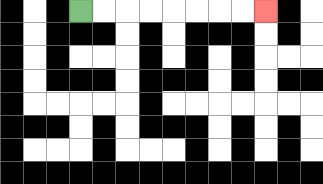{'start': '[3, 0]', 'end': '[11, 0]', 'path_directions': 'R,R,R,R,R,R,R,R', 'path_coordinates': '[[3, 0], [4, 0], [5, 0], [6, 0], [7, 0], [8, 0], [9, 0], [10, 0], [11, 0]]'}